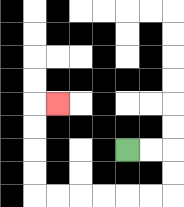{'start': '[5, 6]', 'end': '[2, 4]', 'path_directions': 'R,R,D,D,L,L,L,L,L,L,U,U,U,U,R', 'path_coordinates': '[[5, 6], [6, 6], [7, 6], [7, 7], [7, 8], [6, 8], [5, 8], [4, 8], [3, 8], [2, 8], [1, 8], [1, 7], [1, 6], [1, 5], [1, 4], [2, 4]]'}